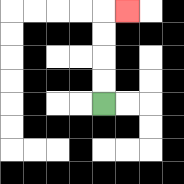{'start': '[4, 4]', 'end': '[5, 0]', 'path_directions': 'U,U,U,U,R', 'path_coordinates': '[[4, 4], [4, 3], [4, 2], [4, 1], [4, 0], [5, 0]]'}